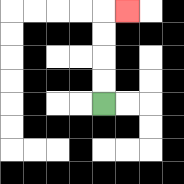{'start': '[4, 4]', 'end': '[5, 0]', 'path_directions': 'U,U,U,U,R', 'path_coordinates': '[[4, 4], [4, 3], [4, 2], [4, 1], [4, 0], [5, 0]]'}